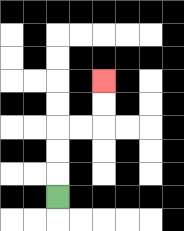{'start': '[2, 8]', 'end': '[4, 3]', 'path_directions': 'U,U,U,R,R,U,U', 'path_coordinates': '[[2, 8], [2, 7], [2, 6], [2, 5], [3, 5], [4, 5], [4, 4], [4, 3]]'}